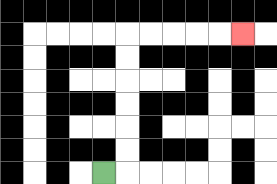{'start': '[4, 7]', 'end': '[10, 1]', 'path_directions': 'R,U,U,U,U,U,U,R,R,R,R,R', 'path_coordinates': '[[4, 7], [5, 7], [5, 6], [5, 5], [5, 4], [5, 3], [5, 2], [5, 1], [6, 1], [7, 1], [8, 1], [9, 1], [10, 1]]'}